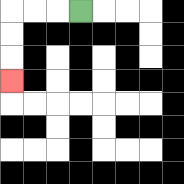{'start': '[3, 0]', 'end': '[0, 3]', 'path_directions': 'L,L,L,D,D,D', 'path_coordinates': '[[3, 0], [2, 0], [1, 0], [0, 0], [0, 1], [0, 2], [0, 3]]'}